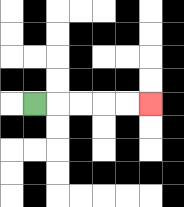{'start': '[1, 4]', 'end': '[6, 4]', 'path_directions': 'R,R,R,R,R', 'path_coordinates': '[[1, 4], [2, 4], [3, 4], [4, 4], [5, 4], [6, 4]]'}